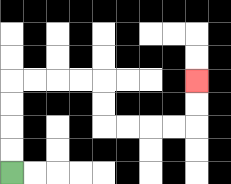{'start': '[0, 7]', 'end': '[8, 3]', 'path_directions': 'U,U,U,U,R,R,R,R,D,D,R,R,R,R,U,U', 'path_coordinates': '[[0, 7], [0, 6], [0, 5], [0, 4], [0, 3], [1, 3], [2, 3], [3, 3], [4, 3], [4, 4], [4, 5], [5, 5], [6, 5], [7, 5], [8, 5], [8, 4], [8, 3]]'}